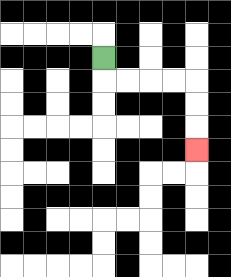{'start': '[4, 2]', 'end': '[8, 6]', 'path_directions': 'D,R,R,R,R,D,D,D', 'path_coordinates': '[[4, 2], [4, 3], [5, 3], [6, 3], [7, 3], [8, 3], [8, 4], [8, 5], [8, 6]]'}